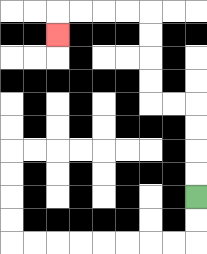{'start': '[8, 8]', 'end': '[2, 1]', 'path_directions': 'U,U,U,U,L,L,U,U,U,U,L,L,L,L,D', 'path_coordinates': '[[8, 8], [8, 7], [8, 6], [8, 5], [8, 4], [7, 4], [6, 4], [6, 3], [6, 2], [6, 1], [6, 0], [5, 0], [4, 0], [3, 0], [2, 0], [2, 1]]'}